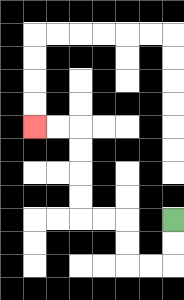{'start': '[7, 9]', 'end': '[1, 5]', 'path_directions': 'D,D,L,L,U,U,L,L,U,U,U,U,L,L', 'path_coordinates': '[[7, 9], [7, 10], [7, 11], [6, 11], [5, 11], [5, 10], [5, 9], [4, 9], [3, 9], [3, 8], [3, 7], [3, 6], [3, 5], [2, 5], [1, 5]]'}